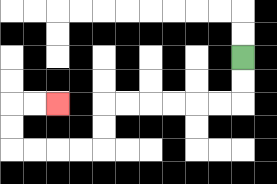{'start': '[10, 2]', 'end': '[2, 4]', 'path_directions': 'D,D,L,L,L,L,L,L,D,D,L,L,L,L,U,U,R,R', 'path_coordinates': '[[10, 2], [10, 3], [10, 4], [9, 4], [8, 4], [7, 4], [6, 4], [5, 4], [4, 4], [4, 5], [4, 6], [3, 6], [2, 6], [1, 6], [0, 6], [0, 5], [0, 4], [1, 4], [2, 4]]'}